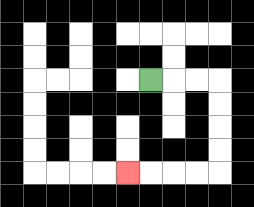{'start': '[6, 3]', 'end': '[5, 7]', 'path_directions': 'R,R,R,D,D,D,D,L,L,L,L', 'path_coordinates': '[[6, 3], [7, 3], [8, 3], [9, 3], [9, 4], [9, 5], [9, 6], [9, 7], [8, 7], [7, 7], [6, 7], [5, 7]]'}